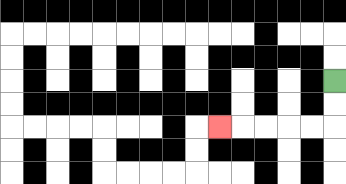{'start': '[14, 3]', 'end': '[9, 5]', 'path_directions': 'D,D,L,L,L,L,L', 'path_coordinates': '[[14, 3], [14, 4], [14, 5], [13, 5], [12, 5], [11, 5], [10, 5], [9, 5]]'}